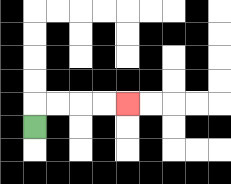{'start': '[1, 5]', 'end': '[5, 4]', 'path_directions': 'U,R,R,R,R', 'path_coordinates': '[[1, 5], [1, 4], [2, 4], [3, 4], [4, 4], [5, 4]]'}